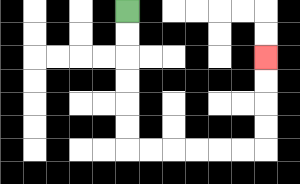{'start': '[5, 0]', 'end': '[11, 2]', 'path_directions': 'D,D,D,D,D,D,R,R,R,R,R,R,U,U,U,U', 'path_coordinates': '[[5, 0], [5, 1], [5, 2], [5, 3], [5, 4], [5, 5], [5, 6], [6, 6], [7, 6], [8, 6], [9, 6], [10, 6], [11, 6], [11, 5], [11, 4], [11, 3], [11, 2]]'}